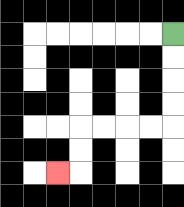{'start': '[7, 1]', 'end': '[2, 7]', 'path_directions': 'D,D,D,D,L,L,L,L,D,D,L', 'path_coordinates': '[[7, 1], [7, 2], [7, 3], [7, 4], [7, 5], [6, 5], [5, 5], [4, 5], [3, 5], [3, 6], [3, 7], [2, 7]]'}